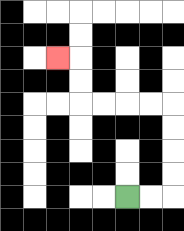{'start': '[5, 8]', 'end': '[2, 2]', 'path_directions': 'R,R,U,U,U,U,L,L,L,L,U,U,L', 'path_coordinates': '[[5, 8], [6, 8], [7, 8], [7, 7], [7, 6], [7, 5], [7, 4], [6, 4], [5, 4], [4, 4], [3, 4], [3, 3], [3, 2], [2, 2]]'}